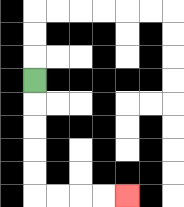{'start': '[1, 3]', 'end': '[5, 8]', 'path_directions': 'D,D,D,D,D,R,R,R,R', 'path_coordinates': '[[1, 3], [1, 4], [1, 5], [1, 6], [1, 7], [1, 8], [2, 8], [3, 8], [4, 8], [5, 8]]'}